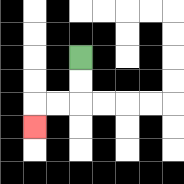{'start': '[3, 2]', 'end': '[1, 5]', 'path_directions': 'D,D,L,L,D', 'path_coordinates': '[[3, 2], [3, 3], [3, 4], [2, 4], [1, 4], [1, 5]]'}